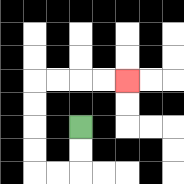{'start': '[3, 5]', 'end': '[5, 3]', 'path_directions': 'D,D,L,L,U,U,U,U,R,R,R,R', 'path_coordinates': '[[3, 5], [3, 6], [3, 7], [2, 7], [1, 7], [1, 6], [1, 5], [1, 4], [1, 3], [2, 3], [3, 3], [4, 3], [5, 3]]'}